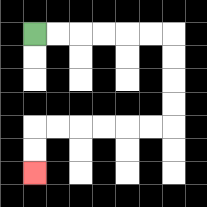{'start': '[1, 1]', 'end': '[1, 7]', 'path_directions': 'R,R,R,R,R,R,D,D,D,D,L,L,L,L,L,L,D,D', 'path_coordinates': '[[1, 1], [2, 1], [3, 1], [4, 1], [5, 1], [6, 1], [7, 1], [7, 2], [7, 3], [7, 4], [7, 5], [6, 5], [5, 5], [4, 5], [3, 5], [2, 5], [1, 5], [1, 6], [1, 7]]'}